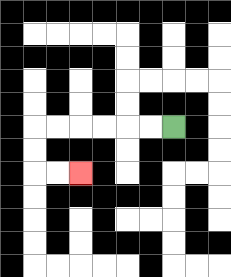{'start': '[7, 5]', 'end': '[3, 7]', 'path_directions': 'L,L,L,L,L,L,D,D,R,R', 'path_coordinates': '[[7, 5], [6, 5], [5, 5], [4, 5], [3, 5], [2, 5], [1, 5], [1, 6], [1, 7], [2, 7], [3, 7]]'}